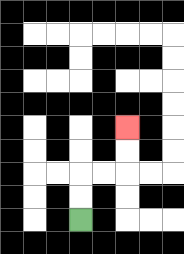{'start': '[3, 9]', 'end': '[5, 5]', 'path_directions': 'U,U,R,R,U,U', 'path_coordinates': '[[3, 9], [3, 8], [3, 7], [4, 7], [5, 7], [5, 6], [5, 5]]'}